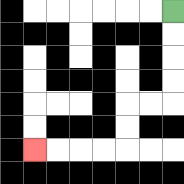{'start': '[7, 0]', 'end': '[1, 6]', 'path_directions': 'D,D,D,D,L,L,D,D,L,L,L,L', 'path_coordinates': '[[7, 0], [7, 1], [7, 2], [7, 3], [7, 4], [6, 4], [5, 4], [5, 5], [5, 6], [4, 6], [3, 6], [2, 6], [1, 6]]'}